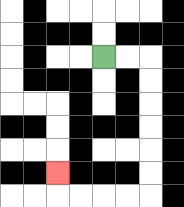{'start': '[4, 2]', 'end': '[2, 7]', 'path_directions': 'R,R,D,D,D,D,D,D,L,L,L,L,U', 'path_coordinates': '[[4, 2], [5, 2], [6, 2], [6, 3], [6, 4], [6, 5], [6, 6], [6, 7], [6, 8], [5, 8], [4, 8], [3, 8], [2, 8], [2, 7]]'}